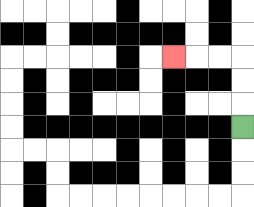{'start': '[10, 5]', 'end': '[7, 2]', 'path_directions': 'U,U,U,L,L,L', 'path_coordinates': '[[10, 5], [10, 4], [10, 3], [10, 2], [9, 2], [8, 2], [7, 2]]'}